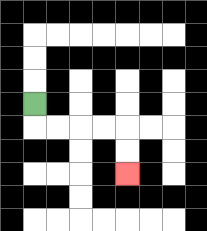{'start': '[1, 4]', 'end': '[5, 7]', 'path_directions': 'D,R,R,R,R,D,D', 'path_coordinates': '[[1, 4], [1, 5], [2, 5], [3, 5], [4, 5], [5, 5], [5, 6], [5, 7]]'}